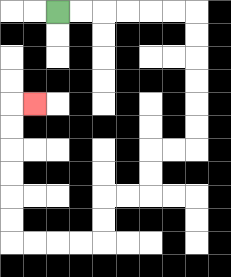{'start': '[2, 0]', 'end': '[1, 4]', 'path_directions': 'R,R,R,R,R,R,D,D,D,D,D,D,L,L,D,D,L,L,D,D,L,L,L,L,U,U,U,U,U,U,R', 'path_coordinates': '[[2, 0], [3, 0], [4, 0], [5, 0], [6, 0], [7, 0], [8, 0], [8, 1], [8, 2], [8, 3], [8, 4], [8, 5], [8, 6], [7, 6], [6, 6], [6, 7], [6, 8], [5, 8], [4, 8], [4, 9], [4, 10], [3, 10], [2, 10], [1, 10], [0, 10], [0, 9], [0, 8], [0, 7], [0, 6], [0, 5], [0, 4], [1, 4]]'}